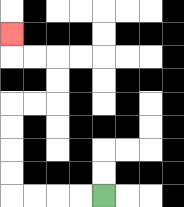{'start': '[4, 8]', 'end': '[0, 1]', 'path_directions': 'L,L,L,L,U,U,U,U,R,R,U,U,L,L,U', 'path_coordinates': '[[4, 8], [3, 8], [2, 8], [1, 8], [0, 8], [0, 7], [0, 6], [0, 5], [0, 4], [1, 4], [2, 4], [2, 3], [2, 2], [1, 2], [0, 2], [0, 1]]'}